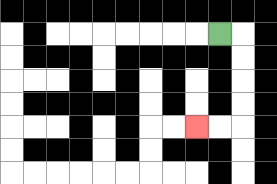{'start': '[9, 1]', 'end': '[8, 5]', 'path_directions': 'R,D,D,D,D,L,L', 'path_coordinates': '[[9, 1], [10, 1], [10, 2], [10, 3], [10, 4], [10, 5], [9, 5], [8, 5]]'}